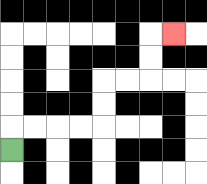{'start': '[0, 6]', 'end': '[7, 1]', 'path_directions': 'U,R,R,R,R,U,U,R,R,U,U,R', 'path_coordinates': '[[0, 6], [0, 5], [1, 5], [2, 5], [3, 5], [4, 5], [4, 4], [4, 3], [5, 3], [6, 3], [6, 2], [6, 1], [7, 1]]'}